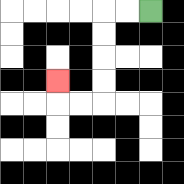{'start': '[6, 0]', 'end': '[2, 3]', 'path_directions': 'L,L,D,D,D,D,L,L,U', 'path_coordinates': '[[6, 0], [5, 0], [4, 0], [4, 1], [4, 2], [4, 3], [4, 4], [3, 4], [2, 4], [2, 3]]'}